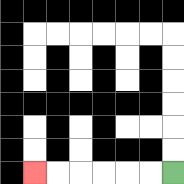{'start': '[7, 7]', 'end': '[1, 7]', 'path_directions': 'L,L,L,L,L,L', 'path_coordinates': '[[7, 7], [6, 7], [5, 7], [4, 7], [3, 7], [2, 7], [1, 7]]'}